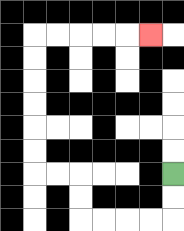{'start': '[7, 7]', 'end': '[6, 1]', 'path_directions': 'D,D,L,L,L,L,U,U,L,L,U,U,U,U,U,U,R,R,R,R,R', 'path_coordinates': '[[7, 7], [7, 8], [7, 9], [6, 9], [5, 9], [4, 9], [3, 9], [3, 8], [3, 7], [2, 7], [1, 7], [1, 6], [1, 5], [1, 4], [1, 3], [1, 2], [1, 1], [2, 1], [3, 1], [4, 1], [5, 1], [6, 1]]'}